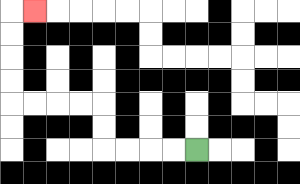{'start': '[8, 6]', 'end': '[1, 0]', 'path_directions': 'L,L,L,L,U,U,L,L,L,L,U,U,U,U,R', 'path_coordinates': '[[8, 6], [7, 6], [6, 6], [5, 6], [4, 6], [4, 5], [4, 4], [3, 4], [2, 4], [1, 4], [0, 4], [0, 3], [0, 2], [0, 1], [0, 0], [1, 0]]'}